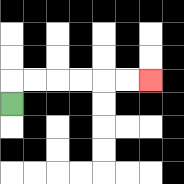{'start': '[0, 4]', 'end': '[6, 3]', 'path_directions': 'U,R,R,R,R,R,R', 'path_coordinates': '[[0, 4], [0, 3], [1, 3], [2, 3], [3, 3], [4, 3], [5, 3], [6, 3]]'}